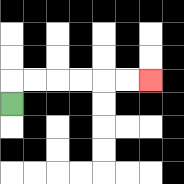{'start': '[0, 4]', 'end': '[6, 3]', 'path_directions': 'U,R,R,R,R,R,R', 'path_coordinates': '[[0, 4], [0, 3], [1, 3], [2, 3], [3, 3], [4, 3], [5, 3], [6, 3]]'}